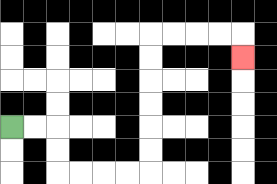{'start': '[0, 5]', 'end': '[10, 2]', 'path_directions': 'R,R,D,D,R,R,R,R,U,U,U,U,U,U,R,R,R,R,D', 'path_coordinates': '[[0, 5], [1, 5], [2, 5], [2, 6], [2, 7], [3, 7], [4, 7], [5, 7], [6, 7], [6, 6], [6, 5], [6, 4], [6, 3], [6, 2], [6, 1], [7, 1], [8, 1], [9, 1], [10, 1], [10, 2]]'}